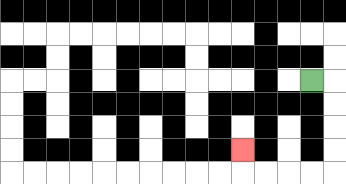{'start': '[13, 3]', 'end': '[10, 6]', 'path_directions': 'R,D,D,D,D,L,L,L,L,U', 'path_coordinates': '[[13, 3], [14, 3], [14, 4], [14, 5], [14, 6], [14, 7], [13, 7], [12, 7], [11, 7], [10, 7], [10, 6]]'}